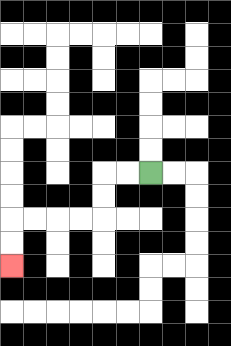{'start': '[6, 7]', 'end': '[0, 11]', 'path_directions': 'L,L,D,D,L,L,L,L,D,D', 'path_coordinates': '[[6, 7], [5, 7], [4, 7], [4, 8], [4, 9], [3, 9], [2, 9], [1, 9], [0, 9], [0, 10], [0, 11]]'}